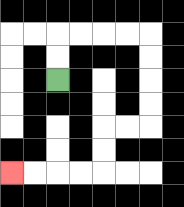{'start': '[2, 3]', 'end': '[0, 7]', 'path_directions': 'U,U,R,R,R,R,D,D,D,D,L,L,D,D,L,L,L,L', 'path_coordinates': '[[2, 3], [2, 2], [2, 1], [3, 1], [4, 1], [5, 1], [6, 1], [6, 2], [6, 3], [6, 4], [6, 5], [5, 5], [4, 5], [4, 6], [4, 7], [3, 7], [2, 7], [1, 7], [0, 7]]'}